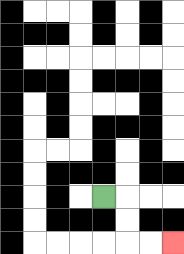{'start': '[4, 8]', 'end': '[7, 10]', 'path_directions': 'R,D,D,R,R', 'path_coordinates': '[[4, 8], [5, 8], [5, 9], [5, 10], [6, 10], [7, 10]]'}